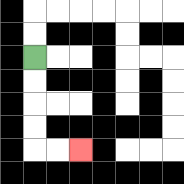{'start': '[1, 2]', 'end': '[3, 6]', 'path_directions': 'D,D,D,D,R,R', 'path_coordinates': '[[1, 2], [1, 3], [1, 4], [1, 5], [1, 6], [2, 6], [3, 6]]'}